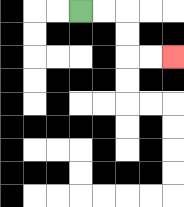{'start': '[3, 0]', 'end': '[7, 2]', 'path_directions': 'R,R,D,D,R,R', 'path_coordinates': '[[3, 0], [4, 0], [5, 0], [5, 1], [5, 2], [6, 2], [7, 2]]'}